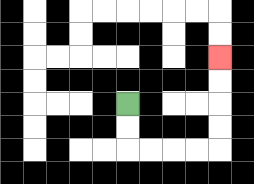{'start': '[5, 4]', 'end': '[9, 2]', 'path_directions': 'D,D,R,R,R,R,U,U,U,U', 'path_coordinates': '[[5, 4], [5, 5], [5, 6], [6, 6], [7, 6], [8, 6], [9, 6], [9, 5], [9, 4], [9, 3], [9, 2]]'}